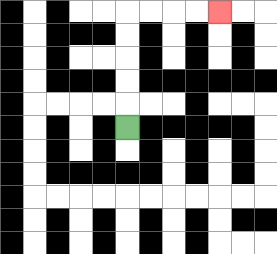{'start': '[5, 5]', 'end': '[9, 0]', 'path_directions': 'U,U,U,U,U,R,R,R,R', 'path_coordinates': '[[5, 5], [5, 4], [5, 3], [5, 2], [5, 1], [5, 0], [6, 0], [7, 0], [8, 0], [9, 0]]'}